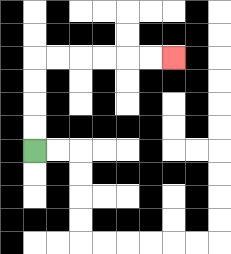{'start': '[1, 6]', 'end': '[7, 2]', 'path_directions': 'U,U,U,U,R,R,R,R,R,R', 'path_coordinates': '[[1, 6], [1, 5], [1, 4], [1, 3], [1, 2], [2, 2], [3, 2], [4, 2], [5, 2], [6, 2], [7, 2]]'}